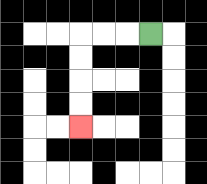{'start': '[6, 1]', 'end': '[3, 5]', 'path_directions': 'L,L,L,D,D,D,D', 'path_coordinates': '[[6, 1], [5, 1], [4, 1], [3, 1], [3, 2], [3, 3], [3, 4], [3, 5]]'}